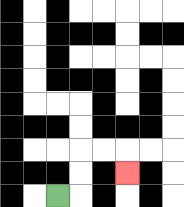{'start': '[2, 8]', 'end': '[5, 7]', 'path_directions': 'R,U,U,R,R,D', 'path_coordinates': '[[2, 8], [3, 8], [3, 7], [3, 6], [4, 6], [5, 6], [5, 7]]'}